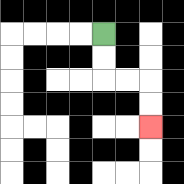{'start': '[4, 1]', 'end': '[6, 5]', 'path_directions': 'D,D,R,R,D,D', 'path_coordinates': '[[4, 1], [4, 2], [4, 3], [5, 3], [6, 3], [6, 4], [6, 5]]'}